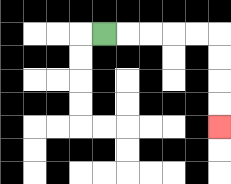{'start': '[4, 1]', 'end': '[9, 5]', 'path_directions': 'R,R,R,R,R,D,D,D,D', 'path_coordinates': '[[4, 1], [5, 1], [6, 1], [7, 1], [8, 1], [9, 1], [9, 2], [9, 3], [9, 4], [9, 5]]'}